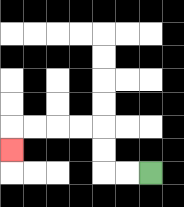{'start': '[6, 7]', 'end': '[0, 6]', 'path_directions': 'L,L,U,U,L,L,L,L,D', 'path_coordinates': '[[6, 7], [5, 7], [4, 7], [4, 6], [4, 5], [3, 5], [2, 5], [1, 5], [0, 5], [0, 6]]'}